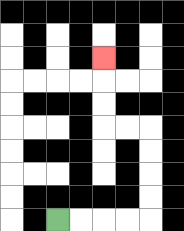{'start': '[2, 9]', 'end': '[4, 2]', 'path_directions': 'R,R,R,R,U,U,U,U,L,L,U,U,U', 'path_coordinates': '[[2, 9], [3, 9], [4, 9], [5, 9], [6, 9], [6, 8], [6, 7], [6, 6], [6, 5], [5, 5], [4, 5], [4, 4], [4, 3], [4, 2]]'}